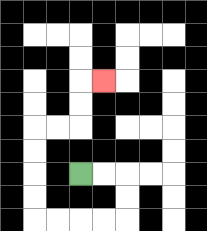{'start': '[3, 7]', 'end': '[4, 3]', 'path_directions': 'R,R,D,D,L,L,L,L,U,U,U,U,R,R,U,U,R', 'path_coordinates': '[[3, 7], [4, 7], [5, 7], [5, 8], [5, 9], [4, 9], [3, 9], [2, 9], [1, 9], [1, 8], [1, 7], [1, 6], [1, 5], [2, 5], [3, 5], [3, 4], [3, 3], [4, 3]]'}